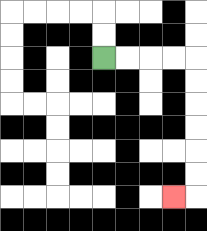{'start': '[4, 2]', 'end': '[7, 8]', 'path_directions': 'R,R,R,R,D,D,D,D,D,D,L', 'path_coordinates': '[[4, 2], [5, 2], [6, 2], [7, 2], [8, 2], [8, 3], [8, 4], [8, 5], [8, 6], [8, 7], [8, 8], [7, 8]]'}